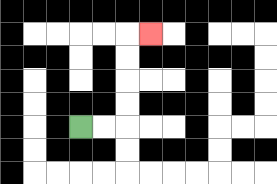{'start': '[3, 5]', 'end': '[6, 1]', 'path_directions': 'R,R,U,U,U,U,R', 'path_coordinates': '[[3, 5], [4, 5], [5, 5], [5, 4], [5, 3], [5, 2], [5, 1], [6, 1]]'}